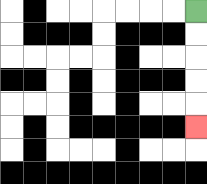{'start': '[8, 0]', 'end': '[8, 5]', 'path_directions': 'D,D,D,D,D', 'path_coordinates': '[[8, 0], [8, 1], [8, 2], [8, 3], [8, 4], [8, 5]]'}